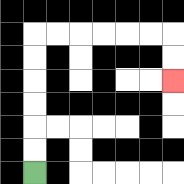{'start': '[1, 7]', 'end': '[7, 3]', 'path_directions': 'U,U,U,U,U,U,R,R,R,R,R,R,D,D', 'path_coordinates': '[[1, 7], [1, 6], [1, 5], [1, 4], [1, 3], [1, 2], [1, 1], [2, 1], [3, 1], [4, 1], [5, 1], [6, 1], [7, 1], [7, 2], [7, 3]]'}